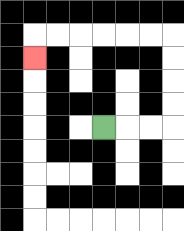{'start': '[4, 5]', 'end': '[1, 2]', 'path_directions': 'R,R,R,U,U,U,U,L,L,L,L,L,L,D', 'path_coordinates': '[[4, 5], [5, 5], [6, 5], [7, 5], [7, 4], [7, 3], [7, 2], [7, 1], [6, 1], [5, 1], [4, 1], [3, 1], [2, 1], [1, 1], [1, 2]]'}